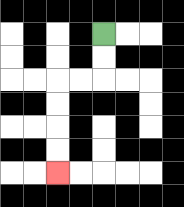{'start': '[4, 1]', 'end': '[2, 7]', 'path_directions': 'D,D,L,L,D,D,D,D', 'path_coordinates': '[[4, 1], [4, 2], [4, 3], [3, 3], [2, 3], [2, 4], [2, 5], [2, 6], [2, 7]]'}